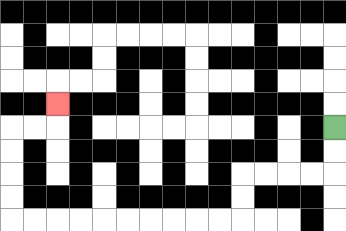{'start': '[14, 5]', 'end': '[2, 4]', 'path_directions': 'D,D,L,L,L,L,D,D,L,L,L,L,L,L,L,L,L,L,U,U,U,U,R,R,U', 'path_coordinates': '[[14, 5], [14, 6], [14, 7], [13, 7], [12, 7], [11, 7], [10, 7], [10, 8], [10, 9], [9, 9], [8, 9], [7, 9], [6, 9], [5, 9], [4, 9], [3, 9], [2, 9], [1, 9], [0, 9], [0, 8], [0, 7], [0, 6], [0, 5], [1, 5], [2, 5], [2, 4]]'}